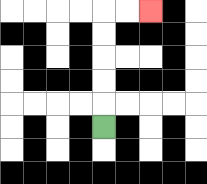{'start': '[4, 5]', 'end': '[6, 0]', 'path_directions': 'U,U,U,U,U,R,R', 'path_coordinates': '[[4, 5], [4, 4], [4, 3], [4, 2], [4, 1], [4, 0], [5, 0], [6, 0]]'}